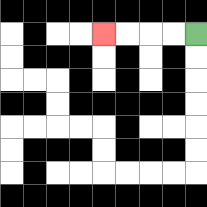{'start': '[8, 1]', 'end': '[4, 1]', 'path_directions': 'L,L,L,L', 'path_coordinates': '[[8, 1], [7, 1], [6, 1], [5, 1], [4, 1]]'}